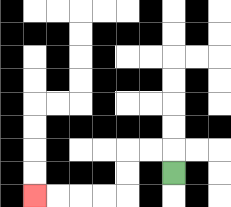{'start': '[7, 7]', 'end': '[1, 8]', 'path_directions': 'U,L,L,D,D,L,L,L,L', 'path_coordinates': '[[7, 7], [7, 6], [6, 6], [5, 6], [5, 7], [5, 8], [4, 8], [3, 8], [2, 8], [1, 8]]'}